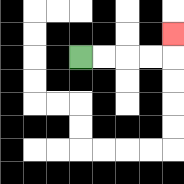{'start': '[3, 2]', 'end': '[7, 1]', 'path_directions': 'R,R,R,R,U', 'path_coordinates': '[[3, 2], [4, 2], [5, 2], [6, 2], [7, 2], [7, 1]]'}